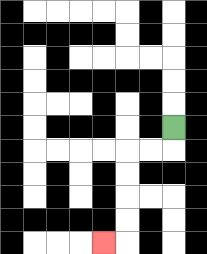{'start': '[7, 5]', 'end': '[4, 10]', 'path_directions': 'D,L,L,D,D,D,D,L', 'path_coordinates': '[[7, 5], [7, 6], [6, 6], [5, 6], [5, 7], [5, 8], [5, 9], [5, 10], [4, 10]]'}